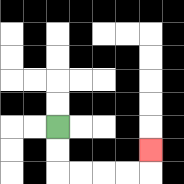{'start': '[2, 5]', 'end': '[6, 6]', 'path_directions': 'D,D,R,R,R,R,U', 'path_coordinates': '[[2, 5], [2, 6], [2, 7], [3, 7], [4, 7], [5, 7], [6, 7], [6, 6]]'}